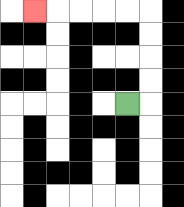{'start': '[5, 4]', 'end': '[1, 0]', 'path_directions': 'R,U,U,U,U,L,L,L,L,L', 'path_coordinates': '[[5, 4], [6, 4], [6, 3], [6, 2], [6, 1], [6, 0], [5, 0], [4, 0], [3, 0], [2, 0], [1, 0]]'}